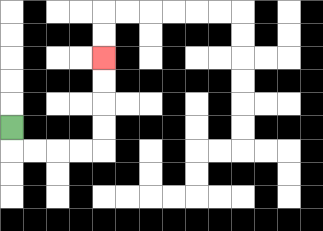{'start': '[0, 5]', 'end': '[4, 2]', 'path_directions': 'D,R,R,R,R,U,U,U,U', 'path_coordinates': '[[0, 5], [0, 6], [1, 6], [2, 6], [3, 6], [4, 6], [4, 5], [4, 4], [4, 3], [4, 2]]'}